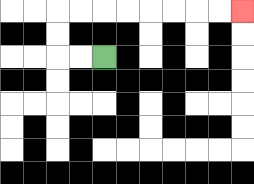{'start': '[4, 2]', 'end': '[10, 0]', 'path_directions': 'L,L,U,U,R,R,R,R,R,R,R,R', 'path_coordinates': '[[4, 2], [3, 2], [2, 2], [2, 1], [2, 0], [3, 0], [4, 0], [5, 0], [6, 0], [7, 0], [8, 0], [9, 0], [10, 0]]'}